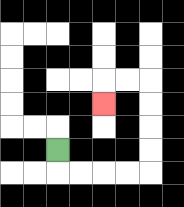{'start': '[2, 6]', 'end': '[4, 4]', 'path_directions': 'D,R,R,R,R,U,U,U,U,L,L,D', 'path_coordinates': '[[2, 6], [2, 7], [3, 7], [4, 7], [5, 7], [6, 7], [6, 6], [6, 5], [6, 4], [6, 3], [5, 3], [4, 3], [4, 4]]'}